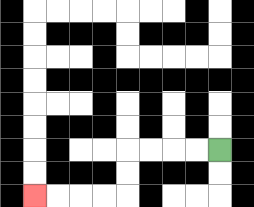{'start': '[9, 6]', 'end': '[1, 8]', 'path_directions': 'L,L,L,L,D,D,L,L,L,L', 'path_coordinates': '[[9, 6], [8, 6], [7, 6], [6, 6], [5, 6], [5, 7], [5, 8], [4, 8], [3, 8], [2, 8], [1, 8]]'}